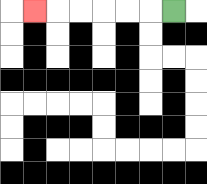{'start': '[7, 0]', 'end': '[1, 0]', 'path_directions': 'L,L,L,L,L,L', 'path_coordinates': '[[7, 0], [6, 0], [5, 0], [4, 0], [3, 0], [2, 0], [1, 0]]'}